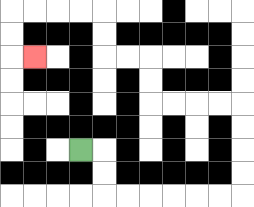{'start': '[3, 6]', 'end': '[1, 2]', 'path_directions': 'R,D,D,R,R,R,R,R,R,U,U,U,U,L,L,L,L,U,U,L,L,U,U,L,L,L,L,D,D,R', 'path_coordinates': '[[3, 6], [4, 6], [4, 7], [4, 8], [5, 8], [6, 8], [7, 8], [8, 8], [9, 8], [10, 8], [10, 7], [10, 6], [10, 5], [10, 4], [9, 4], [8, 4], [7, 4], [6, 4], [6, 3], [6, 2], [5, 2], [4, 2], [4, 1], [4, 0], [3, 0], [2, 0], [1, 0], [0, 0], [0, 1], [0, 2], [1, 2]]'}